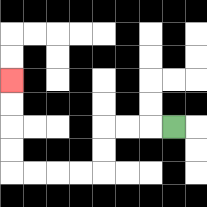{'start': '[7, 5]', 'end': '[0, 3]', 'path_directions': 'L,L,L,D,D,L,L,L,L,U,U,U,U', 'path_coordinates': '[[7, 5], [6, 5], [5, 5], [4, 5], [4, 6], [4, 7], [3, 7], [2, 7], [1, 7], [0, 7], [0, 6], [0, 5], [0, 4], [0, 3]]'}